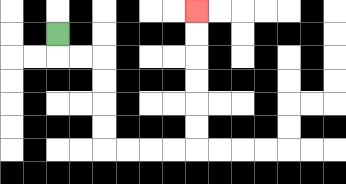{'start': '[2, 1]', 'end': '[8, 0]', 'path_directions': 'D,R,R,D,D,D,D,R,R,R,R,U,U,U,U,U,U', 'path_coordinates': '[[2, 1], [2, 2], [3, 2], [4, 2], [4, 3], [4, 4], [4, 5], [4, 6], [5, 6], [6, 6], [7, 6], [8, 6], [8, 5], [8, 4], [8, 3], [8, 2], [8, 1], [8, 0]]'}